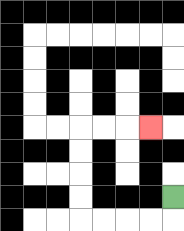{'start': '[7, 8]', 'end': '[6, 5]', 'path_directions': 'D,L,L,L,L,U,U,U,U,R,R,R', 'path_coordinates': '[[7, 8], [7, 9], [6, 9], [5, 9], [4, 9], [3, 9], [3, 8], [3, 7], [3, 6], [3, 5], [4, 5], [5, 5], [6, 5]]'}